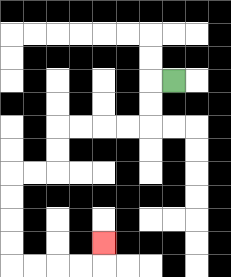{'start': '[7, 3]', 'end': '[4, 10]', 'path_directions': 'L,D,D,L,L,L,L,D,D,L,L,D,D,D,D,R,R,R,R,U', 'path_coordinates': '[[7, 3], [6, 3], [6, 4], [6, 5], [5, 5], [4, 5], [3, 5], [2, 5], [2, 6], [2, 7], [1, 7], [0, 7], [0, 8], [0, 9], [0, 10], [0, 11], [1, 11], [2, 11], [3, 11], [4, 11], [4, 10]]'}